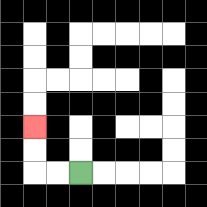{'start': '[3, 7]', 'end': '[1, 5]', 'path_directions': 'L,L,U,U', 'path_coordinates': '[[3, 7], [2, 7], [1, 7], [1, 6], [1, 5]]'}